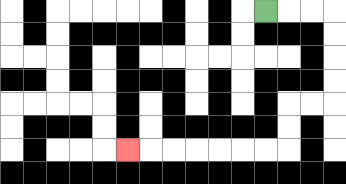{'start': '[11, 0]', 'end': '[5, 6]', 'path_directions': 'R,R,R,D,D,D,D,L,L,D,D,L,L,L,L,L,L,L', 'path_coordinates': '[[11, 0], [12, 0], [13, 0], [14, 0], [14, 1], [14, 2], [14, 3], [14, 4], [13, 4], [12, 4], [12, 5], [12, 6], [11, 6], [10, 6], [9, 6], [8, 6], [7, 6], [6, 6], [5, 6]]'}